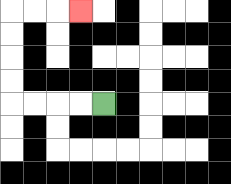{'start': '[4, 4]', 'end': '[3, 0]', 'path_directions': 'L,L,L,L,U,U,U,U,R,R,R', 'path_coordinates': '[[4, 4], [3, 4], [2, 4], [1, 4], [0, 4], [0, 3], [0, 2], [0, 1], [0, 0], [1, 0], [2, 0], [3, 0]]'}